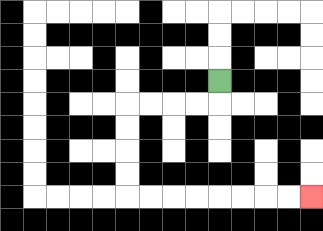{'start': '[9, 3]', 'end': '[13, 8]', 'path_directions': 'D,L,L,L,L,D,D,D,D,R,R,R,R,R,R,R,R', 'path_coordinates': '[[9, 3], [9, 4], [8, 4], [7, 4], [6, 4], [5, 4], [5, 5], [5, 6], [5, 7], [5, 8], [6, 8], [7, 8], [8, 8], [9, 8], [10, 8], [11, 8], [12, 8], [13, 8]]'}